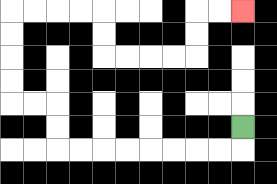{'start': '[10, 5]', 'end': '[10, 0]', 'path_directions': 'D,L,L,L,L,L,L,L,L,U,U,L,L,U,U,U,U,R,R,R,R,D,D,R,R,R,R,U,U,R,R', 'path_coordinates': '[[10, 5], [10, 6], [9, 6], [8, 6], [7, 6], [6, 6], [5, 6], [4, 6], [3, 6], [2, 6], [2, 5], [2, 4], [1, 4], [0, 4], [0, 3], [0, 2], [0, 1], [0, 0], [1, 0], [2, 0], [3, 0], [4, 0], [4, 1], [4, 2], [5, 2], [6, 2], [7, 2], [8, 2], [8, 1], [8, 0], [9, 0], [10, 0]]'}